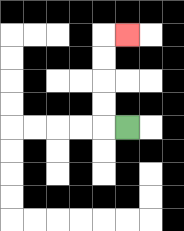{'start': '[5, 5]', 'end': '[5, 1]', 'path_directions': 'L,U,U,U,U,R', 'path_coordinates': '[[5, 5], [4, 5], [4, 4], [4, 3], [4, 2], [4, 1], [5, 1]]'}